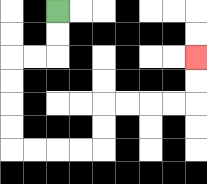{'start': '[2, 0]', 'end': '[8, 2]', 'path_directions': 'D,D,L,L,D,D,D,D,R,R,R,R,U,U,R,R,R,R,U,U', 'path_coordinates': '[[2, 0], [2, 1], [2, 2], [1, 2], [0, 2], [0, 3], [0, 4], [0, 5], [0, 6], [1, 6], [2, 6], [3, 6], [4, 6], [4, 5], [4, 4], [5, 4], [6, 4], [7, 4], [8, 4], [8, 3], [8, 2]]'}